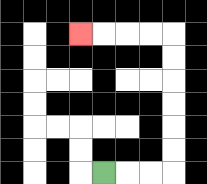{'start': '[4, 7]', 'end': '[3, 1]', 'path_directions': 'R,R,R,U,U,U,U,U,U,L,L,L,L', 'path_coordinates': '[[4, 7], [5, 7], [6, 7], [7, 7], [7, 6], [7, 5], [7, 4], [7, 3], [7, 2], [7, 1], [6, 1], [5, 1], [4, 1], [3, 1]]'}